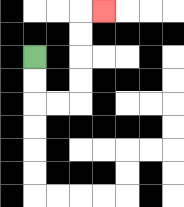{'start': '[1, 2]', 'end': '[4, 0]', 'path_directions': 'D,D,R,R,U,U,U,U,R', 'path_coordinates': '[[1, 2], [1, 3], [1, 4], [2, 4], [3, 4], [3, 3], [3, 2], [3, 1], [3, 0], [4, 0]]'}